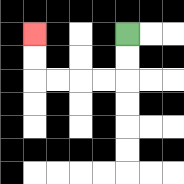{'start': '[5, 1]', 'end': '[1, 1]', 'path_directions': 'D,D,L,L,L,L,U,U', 'path_coordinates': '[[5, 1], [5, 2], [5, 3], [4, 3], [3, 3], [2, 3], [1, 3], [1, 2], [1, 1]]'}